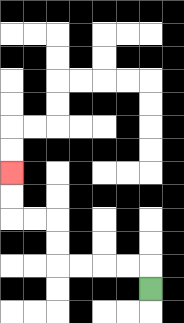{'start': '[6, 12]', 'end': '[0, 7]', 'path_directions': 'U,L,L,L,L,U,U,L,L,U,U', 'path_coordinates': '[[6, 12], [6, 11], [5, 11], [4, 11], [3, 11], [2, 11], [2, 10], [2, 9], [1, 9], [0, 9], [0, 8], [0, 7]]'}